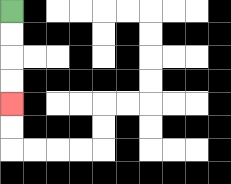{'start': '[0, 0]', 'end': '[0, 4]', 'path_directions': 'D,D,D,D', 'path_coordinates': '[[0, 0], [0, 1], [0, 2], [0, 3], [0, 4]]'}